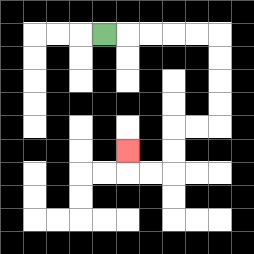{'start': '[4, 1]', 'end': '[5, 6]', 'path_directions': 'R,R,R,R,R,D,D,D,D,L,L,D,D,L,L,U', 'path_coordinates': '[[4, 1], [5, 1], [6, 1], [7, 1], [8, 1], [9, 1], [9, 2], [9, 3], [9, 4], [9, 5], [8, 5], [7, 5], [7, 6], [7, 7], [6, 7], [5, 7], [5, 6]]'}